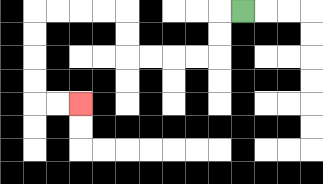{'start': '[10, 0]', 'end': '[3, 4]', 'path_directions': 'L,D,D,L,L,L,L,U,U,L,L,L,L,D,D,D,D,R,R', 'path_coordinates': '[[10, 0], [9, 0], [9, 1], [9, 2], [8, 2], [7, 2], [6, 2], [5, 2], [5, 1], [5, 0], [4, 0], [3, 0], [2, 0], [1, 0], [1, 1], [1, 2], [1, 3], [1, 4], [2, 4], [3, 4]]'}